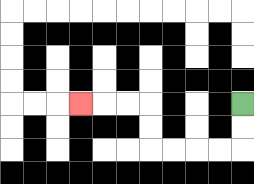{'start': '[10, 4]', 'end': '[3, 4]', 'path_directions': 'D,D,L,L,L,L,U,U,L,L,L', 'path_coordinates': '[[10, 4], [10, 5], [10, 6], [9, 6], [8, 6], [7, 6], [6, 6], [6, 5], [6, 4], [5, 4], [4, 4], [3, 4]]'}